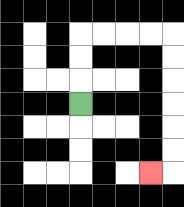{'start': '[3, 4]', 'end': '[6, 7]', 'path_directions': 'U,U,U,R,R,R,R,D,D,D,D,D,D,L', 'path_coordinates': '[[3, 4], [3, 3], [3, 2], [3, 1], [4, 1], [5, 1], [6, 1], [7, 1], [7, 2], [7, 3], [7, 4], [7, 5], [7, 6], [7, 7], [6, 7]]'}